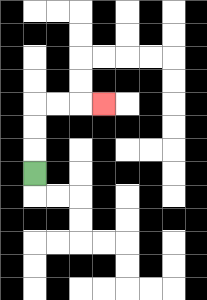{'start': '[1, 7]', 'end': '[4, 4]', 'path_directions': 'U,U,U,R,R,R', 'path_coordinates': '[[1, 7], [1, 6], [1, 5], [1, 4], [2, 4], [3, 4], [4, 4]]'}